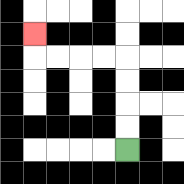{'start': '[5, 6]', 'end': '[1, 1]', 'path_directions': 'U,U,U,U,L,L,L,L,U', 'path_coordinates': '[[5, 6], [5, 5], [5, 4], [5, 3], [5, 2], [4, 2], [3, 2], [2, 2], [1, 2], [1, 1]]'}